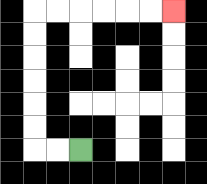{'start': '[3, 6]', 'end': '[7, 0]', 'path_directions': 'L,L,U,U,U,U,U,U,R,R,R,R,R,R', 'path_coordinates': '[[3, 6], [2, 6], [1, 6], [1, 5], [1, 4], [1, 3], [1, 2], [1, 1], [1, 0], [2, 0], [3, 0], [4, 0], [5, 0], [6, 0], [7, 0]]'}